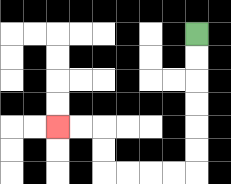{'start': '[8, 1]', 'end': '[2, 5]', 'path_directions': 'D,D,D,D,D,D,L,L,L,L,U,U,L,L', 'path_coordinates': '[[8, 1], [8, 2], [8, 3], [8, 4], [8, 5], [8, 6], [8, 7], [7, 7], [6, 7], [5, 7], [4, 7], [4, 6], [4, 5], [3, 5], [2, 5]]'}